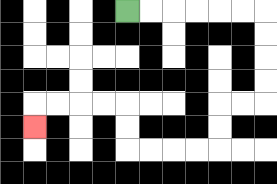{'start': '[5, 0]', 'end': '[1, 5]', 'path_directions': 'R,R,R,R,R,R,D,D,D,D,L,L,D,D,L,L,L,L,U,U,L,L,L,L,D', 'path_coordinates': '[[5, 0], [6, 0], [7, 0], [8, 0], [9, 0], [10, 0], [11, 0], [11, 1], [11, 2], [11, 3], [11, 4], [10, 4], [9, 4], [9, 5], [9, 6], [8, 6], [7, 6], [6, 6], [5, 6], [5, 5], [5, 4], [4, 4], [3, 4], [2, 4], [1, 4], [1, 5]]'}